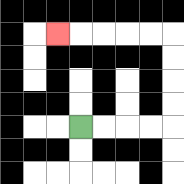{'start': '[3, 5]', 'end': '[2, 1]', 'path_directions': 'R,R,R,R,U,U,U,U,L,L,L,L,L', 'path_coordinates': '[[3, 5], [4, 5], [5, 5], [6, 5], [7, 5], [7, 4], [7, 3], [7, 2], [7, 1], [6, 1], [5, 1], [4, 1], [3, 1], [2, 1]]'}